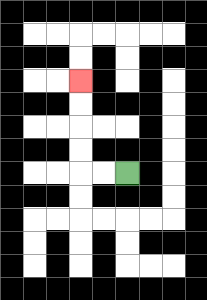{'start': '[5, 7]', 'end': '[3, 3]', 'path_directions': 'L,L,U,U,U,U', 'path_coordinates': '[[5, 7], [4, 7], [3, 7], [3, 6], [3, 5], [3, 4], [3, 3]]'}